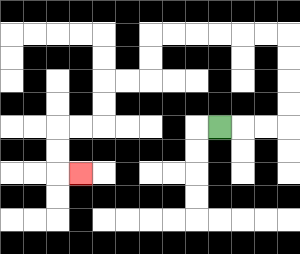{'start': '[9, 5]', 'end': '[3, 7]', 'path_directions': 'R,R,R,U,U,U,U,L,L,L,L,L,L,D,D,L,L,D,D,L,L,D,D,R', 'path_coordinates': '[[9, 5], [10, 5], [11, 5], [12, 5], [12, 4], [12, 3], [12, 2], [12, 1], [11, 1], [10, 1], [9, 1], [8, 1], [7, 1], [6, 1], [6, 2], [6, 3], [5, 3], [4, 3], [4, 4], [4, 5], [3, 5], [2, 5], [2, 6], [2, 7], [3, 7]]'}